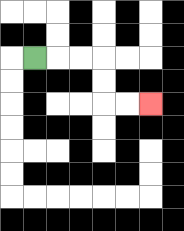{'start': '[1, 2]', 'end': '[6, 4]', 'path_directions': 'R,R,R,D,D,R,R', 'path_coordinates': '[[1, 2], [2, 2], [3, 2], [4, 2], [4, 3], [4, 4], [5, 4], [6, 4]]'}